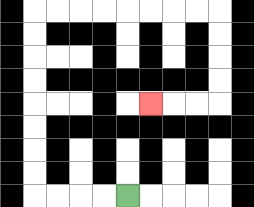{'start': '[5, 8]', 'end': '[6, 4]', 'path_directions': 'L,L,L,L,U,U,U,U,U,U,U,U,R,R,R,R,R,R,R,R,D,D,D,D,L,L,L', 'path_coordinates': '[[5, 8], [4, 8], [3, 8], [2, 8], [1, 8], [1, 7], [1, 6], [1, 5], [1, 4], [1, 3], [1, 2], [1, 1], [1, 0], [2, 0], [3, 0], [4, 0], [5, 0], [6, 0], [7, 0], [8, 0], [9, 0], [9, 1], [9, 2], [9, 3], [9, 4], [8, 4], [7, 4], [6, 4]]'}